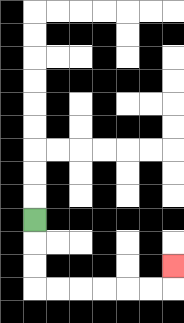{'start': '[1, 9]', 'end': '[7, 11]', 'path_directions': 'D,D,D,R,R,R,R,R,R,U', 'path_coordinates': '[[1, 9], [1, 10], [1, 11], [1, 12], [2, 12], [3, 12], [4, 12], [5, 12], [6, 12], [7, 12], [7, 11]]'}